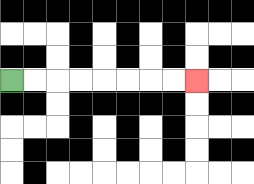{'start': '[0, 3]', 'end': '[8, 3]', 'path_directions': 'R,R,R,R,R,R,R,R', 'path_coordinates': '[[0, 3], [1, 3], [2, 3], [3, 3], [4, 3], [5, 3], [6, 3], [7, 3], [8, 3]]'}